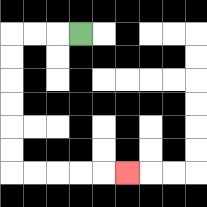{'start': '[3, 1]', 'end': '[5, 7]', 'path_directions': 'L,L,L,D,D,D,D,D,D,R,R,R,R,R', 'path_coordinates': '[[3, 1], [2, 1], [1, 1], [0, 1], [0, 2], [0, 3], [0, 4], [0, 5], [0, 6], [0, 7], [1, 7], [2, 7], [3, 7], [4, 7], [5, 7]]'}